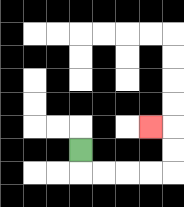{'start': '[3, 6]', 'end': '[6, 5]', 'path_directions': 'D,R,R,R,R,U,U,L', 'path_coordinates': '[[3, 6], [3, 7], [4, 7], [5, 7], [6, 7], [7, 7], [7, 6], [7, 5], [6, 5]]'}